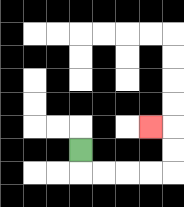{'start': '[3, 6]', 'end': '[6, 5]', 'path_directions': 'D,R,R,R,R,U,U,L', 'path_coordinates': '[[3, 6], [3, 7], [4, 7], [5, 7], [6, 7], [7, 7], [7, 6], [7, 5], [6, 5]]'}